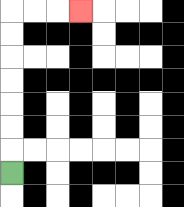{'start': '[0, 7]', 'end': '[3, 0]', 'path_directions': 'U,U,U,U,U,U,U,R,R,R', 'path_coordinates': '[[0, 7], [0, 6], [0, 5], [0, 4], [0, 3], [0, 2], [0, 1], [0, 0], [1, 0], [2, 0], [3, 0]]'}